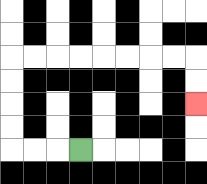{'start': '[3, 6]', 'end': '[8, 4]', 'path_directions': 'L,L,L,U,U,U,U,R,R,R,R,R,R,R,R,D,D', 'path_coordinates': '[[3, 6], [2, 6], [1, 6], [0, 6], [0, 5], [0, 4], [0, 3], [0, 2], [1, 2], [2, 2], [3, 2], [4, 2], [5, 2], [6, 2], [7, 2], [8, 2], [8, 3], [8, 4]]'}